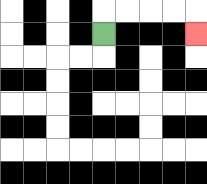{'start': '[4, 1]', 'end': '[8, 1]', 'path_directions': 'U,R,R,R,R,D', 'path_coordinates': '[[4, 1], [4, 0], [5, 0], [6, 0], [7, 0], [8, 0], [8, 1]]'}